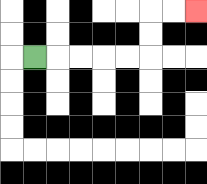{'start': '[1, 2]', 'end': '[8, 0]', 'path_directions': 'R,R,R,R,R,U,U,R,R', 'path_coordinates': '[[1, 2], [2, 2], [3, 2], [4, 2], [5, 2], [6, 2], [6, 1], [6, 0], [7, 0], [8, 0]]'}